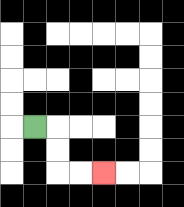{'start': '[1, 5]', 'end': '[4, 7]', 'path_directions': 'R,D,D,R,R', 'path_coordinates': '[[1, 5], [2, 5], [2, 6], [2, 7], [3, 7], [4, 7]]'}